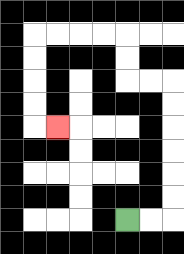{'start': '[5, 9]', 'end': '[2, 5]', 'path_directions': 'R,R,U,U,U,U,U,U,L,L,U,U,L,L,L,L,D,D,D,D,R', 'path_coordinates': '[[5, 9], [6, 9], [7, 9], [7, 8], [7, 7], [7, 6], [7, 5], [7, 4], [7, 3], [6, 3], [5, 3], [5, 2], [5, 1], [4, 1], [3, 1], [2, 1], [1, 1], [1, 2], [1, 3], [1, 4], [1, 5], [2, 5]]'}